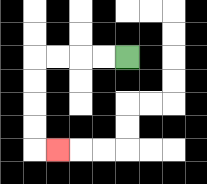{'start': '[5, 2]', 'end': '[2, 6]', 'path_directions': 'L,L,L,L,D,D,D,D,R', 'path_coordinates': '[[5, 2], [4, 2], [3, 2], [2, 2], [1, 2], [1, 3], [1, 4], [1, 5], [1, 6], [2, 6]]'}